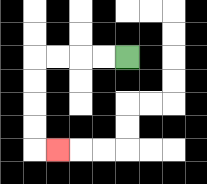{'start': '[5, 2]', 'end': '[2, 6]', 'path_directions': 'L,L,L,L,D,D,D,D,R', 'path_coordinates': '[[5, 2], [4, 2], [3, 2], [2, 2], [1, 2], [1, 3], [1, 4], [1, 5], [1, 6], [2, 6]]'}